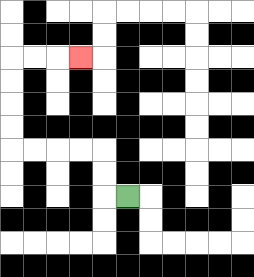{'start': '[5, 8]', 'end': '[3, 2]', 'path_directions': 'L,U,U,L,L,L,L,U,U,U,U,R,R,R', 'path_coordinates': '[[5, 8], [4, 8], [4, 7], [4, 6], [3, 6], [2, 6], [1, 6], [0, 6], [0, 5], [0, 4], [0, 3], [0, 2], [1, 2], [2, 2], [3, 2]]'}